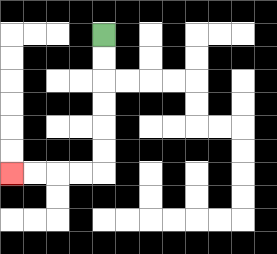{'start': '[4, 1]', 'end': '[0, 7]', 'path_directions': 'D,D,D,D,D,D,L,L,L,L', 'path_coordinates': '[[4, 1], [4, 2], [4, 3], [4, 4], [4, 5], [4, 6], [4, 7], [3, 7], [2, 7], [1, 7], [0, 7]]'}